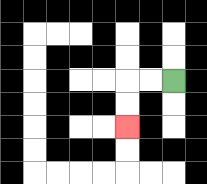{'start': '[7, 3]', 'end': '[5, 5]', 'path_directions': 'L,L,D,D', 'path_coordinates': '[[7, 3], [6, 3], [5, 3], [5, 4], [5, 5]]'}